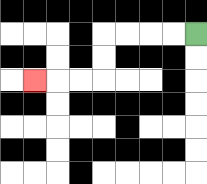{'start': '[8, 1]', 'end': '[1, 3]', 'path_directions': 'L,L,L,L,D,D,L,L,L', 'path_coordinates': '[[8, 1], [7, 1], [6, 1], [5, 1], [4, 1], [4, 2], [4, 3], [3, 3], [2, 3], [1, 3]]'}